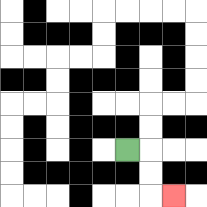{'start': '[5, 6]', 'end': '[7, 8]', 'path_directions': 'R,D,D,R', 'path_coordinates': '[[5, 6], [6, 6], [6, 7], [6, 8], [7, 8]]'}